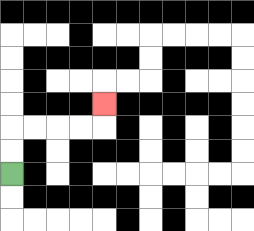{'start': '[0, 7]', 'end': '[4, 4]', 'path_directions': 'U,U,R,R,R,R,U', 'path_coordinates': '[[0, 7], [0, 6], [0, 5], [1, 5], [2, 5], [3, 5], [4, 5], [4, 4]]'}